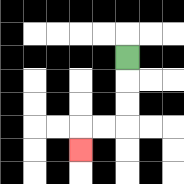{'start': '[5, 2]', 'end': '[3, 6]', 'path_directions': 'D,D,D,L,L,D', 'path_coordinates': '[[5, 2], [5, 3], [5, 4], [5, 5], [4, 5], [3, 5], [3, 6]]'}